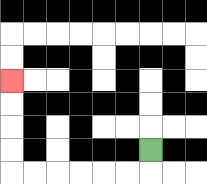{'start': '[6, 6]', 'end': '[0, 3]', 'path_directions': 'D,L,L,L,L,L,L,U,U,U,U', 'path_coordinates': '[[6, 6], [6, 7], [5, 7], [4, 7], [3, 7], [2, 7], [1, 7], [0, 7], [0, 6], [0, 5], [0, 4], [0, 3]]'}